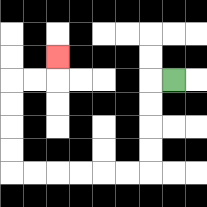{'start': '[7, 3]', 'end': '[2, 2]', 'path_directions': 'L,D,D,D,D,L,L,L,L,L,L,U,U,U,U,R,R,U', 'path_coordinates': '[[7, 3], [6, 3], [6, 4], [6, 5], [6, 6], [6, 7], [5, 7], [4, 7], [3, 7], [2, 7], [1, 7], [0, 7], [0, 6], [0, 5], [0, 4], [0, 3], [1, 3], [2, 3], [2, 2]]'}